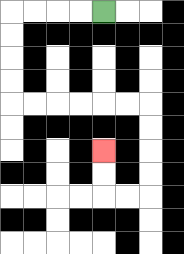{'start': '[4, 0]', 'end': '[4, 6]', 'path_directions': 'L,L,L,L,D,D,D,D,R,R,R,R,R,R,D,D,D,D,L,L,U,U', 'path_coordinates': '[[4, 0], [3, 0], [2, 0], [1, 0], [0, 0], [0, 1], [0, 2], [0, 3], [0, 4], [1, 4], [2, 4], [3, 4], [4, 4], [5, 4], [6, 4], [6, 5], [6, 6], [6, 7], [6, 8], [5, 8], [4, 8], [4, 7], [4, 6]]'}